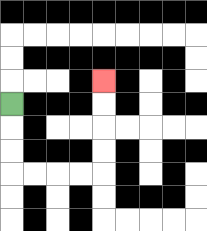{'start': '[0, 4]', 'end': '[4, 3]', 'path_directions': 'D,D,D,R,R,R,R,U,U,U,U', 'path_coordinates': '[[0, 4], [0, 5], [0, 6], [0, 7], [1, 7], [2, 7], [3, 7], [4, 7], [4, 6], [4, 5], [4, 4], [4, 3]]'}